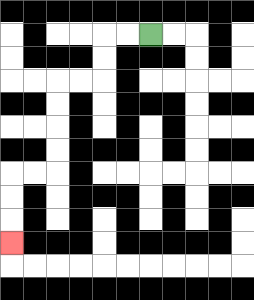{'start': '[6, 1]', 'end': '[0, 10]', 'path_directions': 'L,L,D,D,L,L,D,D,D,D,L,L,D,D,D', 'path_coordinates': '[[6, 1], [5, 1], [4, 1], [4, 2], [4, 3], [3, 3], [2, 3], [2, 4], [2, 5], [2, 6], [2, 7], [1, 7], [0, 7], [0, 8], [0, 9], [0, 10]]'}